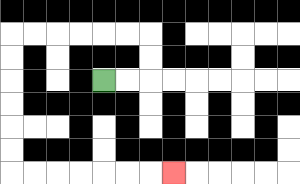{'start': '[4, 3]', 'end': '[7, 7]', 'path_directions': 'R,R,U,U,L,L,L,L,L,L,D,D,D,D,D,D,R,R,R,R,R,R,R', 'path_coordinates': '[[4, 3], [5, 3], [6, 3], [6, 2], [6, 1], [5, 1], [4, 1], [3, 1], [2, 1], [1, 1], [0, 1], [0, 2], [0, 3], [0, 4], [0, 5], [0, 6], [0, 7], [1, 7], [2, 7], [3, 7], [4, 7], [5, 7], [6, 7], [7, 7]]'}